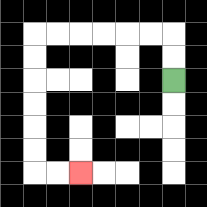{'start': '[7, 3]', 'end': '[3, 7]', 'path_directions': 'U,U,L,L,L,L,L,L,D,D,D,D,D,D,R,R', 'path_coordinates': '[[7, 3], [7, 2], [7, 1], [6, 1], [5, 1], [4, 1], [3, 1], [2, 1], [1, 1], [1, 2], [1, 3], [1, 4], [1, 5], [1, 6], [1, 7], [2, 7], [3, 7]]'}